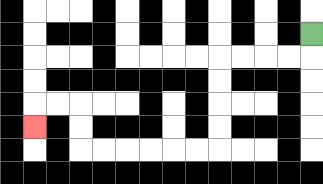{'start': '[13, 1]', 'end': '[1, 5]', 'path_directions': 'D,L,L,L,L,D,D,D,D,L,L,L,L,L,L,U,U,L,L,D', 'path_coordinates': '[[13, 1], [13, 2], [12, 2], [11, 2], [10, 2], [9, 2], [9, 3], [9, 4], [9, 5], [9, 6], [8, 6], [7, 6], [6, 6], [5, 6], [4, 6], [3, 6], [3, 5], [3, 4], [2, 4], [1, 4], [1, 5]]'}